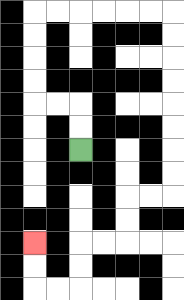{'start': '[3, 6]', 'end': '[1, 10]', 'path_directions': 'U,U,L,L,U,U,U,U,R,R,R,R,R,R,D,D,D,D,D,D,D,D,L,L,D,D,L,L,D,D,L,L,U,U', 'path_coordinates': '[[3, 6], [3, 5], [3, 4], [2, 4], [1, 4], [1, 3], [1, 2], [1, 1], [1, 0], [2, 0], [3, 0], [4, 0], [5, 0], [6, 0], [7, 0], [7, 1], [7, 2], [7, 3], [7, 4], [7, 5], [7, 6], [7, 7], [7, 8], [6, 8], [5, 8], [5, 9], [5, 10], [4, 10], [3, 10], [3, 11], [3, 12], [2, 12], [1, 12], [1, 11], [1, 10]]'}